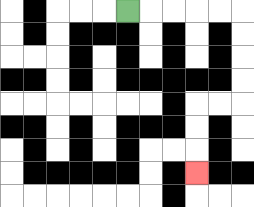{'start': '[5, 0]', 'end': '[8, 7]', 'path_directions': 'R,R,R,R,R,D,D,D,D,L,L,D,D,D', 'path_coordinates': '[[5, 0], [6, 0], [7, 0], [8, 0], [9, 0], [10, 0], [10, 1], [10, 2], [10, 3], [10, 4], [9, 4], [8, 4], [8, 5], [8, 6], [8, 7]]'}